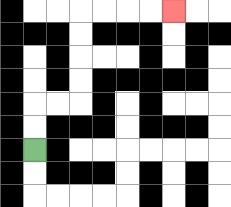{'start': '[1, 6]', 'end': '[7, 0]', 'path_directions': 'U,U,R,R,U,U,U,U,R,R,R,R', 'path_coordinates': '[[1, 6], [1, 5], [1, 4], [2, 4], [3, 4], [3, 3], [3, 2], [3, 1], [3, 0], [4, 0], [5, 0], [6, 0], [7, 0]]'}